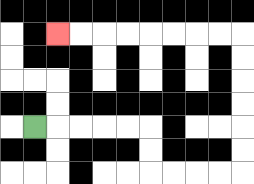{'start': '[1, 5]', 'end': '[2, 1]', 'path_directions': 'R,R,R,R,R,D,D,R,R,R,R,U,U,U,U,U,U,L,L,L,L,L,L,L,L', 'path_coordinates': '[[1, 5], [2, 5], [3, 5], [4, 5], [5, 5], [6, 5], [6, 6], [6, 7], [7, 7], [8, 7], [9, 7], [10, 7], [10, 6], [10, 5], [10, 4], [10, 3], [10, 2], [10, 1], [9, 1], [8, 1], [7, 1], [6, 1], [5, 1], [4, 1], [3, 1], [2, 1]]'}